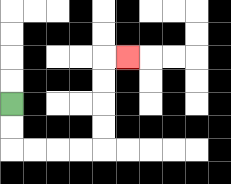{'start': '[0, 4]', 'end': '[5, 2]', 'path_directions': 'D,D,R,R,R,R,U,U,U,U,R', 'path_coordinates': '[[0, 4], [0, 5], [0, 6], [1, 6], [2, 6], [3, 6], [4, 6], [4, 5], [4, 4], [4, 3], [4, 2], [5, 2]]'}